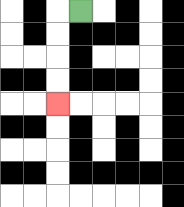{'start': '[3, 0]', 'end': '[2, 4]', 'path_directions': 'L,D,D,D,D', 'path_coordinates': '[[3, 0], [2, 0], [2, 1], [2, 2], [2, 3], [2, 4]]'}